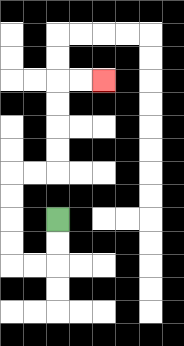{'start': '[2, 9]', 'end': '[4, 3]', 'path_directions': 'D,D,L,L,U,U,U,U,R,R,U,U,U,U,R,R', 'path_coordinates': '[[2, 9], [2, 10], [2, 11], [1, 11], [0, 11], [0, 10], [0, 9], [0, 8], [0, 7], [1, 7], [2, 7], [2, 6], [2, 5], [2, 4], [2, 3], [3, 3], [4, 3]]'}